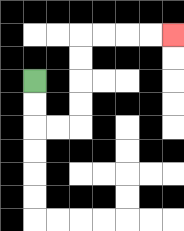{'start': '[1, 3]', 'end': '[7, 1]', 'path_directions': 'D,D,R,R,U,U,U,U,R,R,R,R', 'path_coordinates': '[[1, 3], [1, 4], [1, 5], [2, 5], [3, 5], [3, 4], [3, 3], [3, 2], [3, 1], [4, 1], [5, 1], [6, 1], [7, 1]]'}